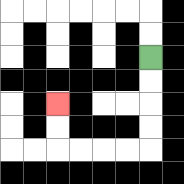{'start': '[6, 2]', 'end': '[2, 4]', 'path_directions': 'D,D,D,D,L,L,L,L,U,U', 'path_coordinates': '[[6, 2], [6, 3], [6, 4], [6, 5], [6, 6], [5, 6], [4, 6], [3, 6], [2, 6], [2, 5], [2, 4]]'}